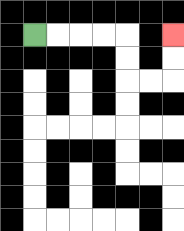{'start': '[1, 1]', 'end': '[7, 1]', 'path_directions': 'R,R,R,R,D,D,R,R,U,U', 'path_coordinates': '[[1, 1], [2, 1], [3, 1], [4, 1], [5, 1], [5, 2], [5, 3], [6, 3], [7, 3], [7, 2], [7, 1]]'}